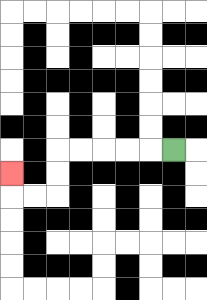{'start': '[7, 6]', 'end': '[0, 7]', 'path_directions': 'L,L,L,L,L,D,D,L,L,U', 'path_coordinates': '[[7, 6], [6, 6], [5, 6], [4, 6], [3, 6], [2, 6], [2, 7], [2, 8], [1, 8], [0, 8], [0, 7]]'}